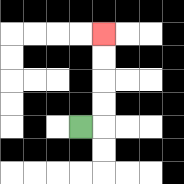{'start': '[3, 5]', 'end': '[4, 1]', 'path_directions': 'R,U,U,U,U', 'path_coordinates': '[[3, 5], [4, 5], [4, 4], [4, 3], [4, 2], [4, 1]]'}